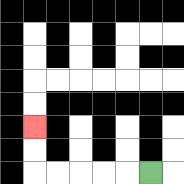{'start': '[6, 7]', 'end': '[1, 5]', 'path_directions': 'L,L,L,L,L,U,U', 'path_coordinates': '[[6, 7], [5, 7], [4, 7], [3, 7], [2, 7], [1, 7], [1, 6], [1, 5]]'}